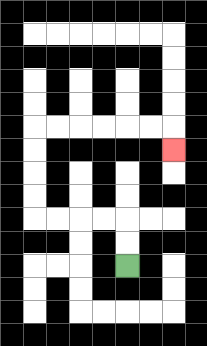{'start': '[5, 11]', 'end': '[7, 6]', 'path_directions': 'U,U,L,L,L,L,U,U,U,U,R,R,R,R,R,R,D', 'path_coordinates': '[[5, 11], [5, 10], [5, 9], [4, 9], [3, 9], [2, 9], [1, 9], [1, 8], [1, 7], [1, 6], [1, 5], [2, 5], [3, 5], [4, 5], [5, 5], [6, 5], [7, 5], [7, 6]]'}